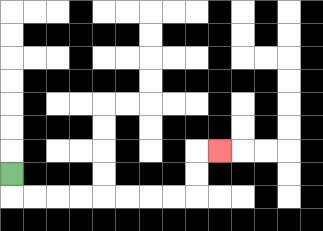{'start': '[0, 7]', 'end': '[9, 6]', 'path_directions': 'D,R,R,R,R,R,R,R,R,U,U,R', 'path_coordinates': '[[0, 7], [0, 8], [1, 8], [2, 8], [3, 8], [4, 8], [5, 8], [6, 8], [7, 8], [8, 8], [8, 7], [8, 6], [9, 6]]'}